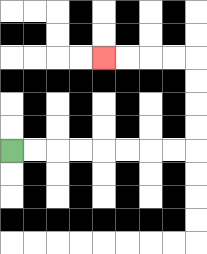{'start': '[0, 6]', 'end': '[4, 2]', 'path_directions': 'R,R,R,R,R,R,R,R,U,U,U,U,L,L,L,L', 'path_coordinates': '[[0, 6], [1, 6], [2, 6], [3, 6], [4, 6], [5, 6], [6, 6], [7, 6], [8, 6], [8, 5], [8, 4], [8, 3], [8, 2], [7, 2], [6, 2], [5, 2], [4, 2]]'}